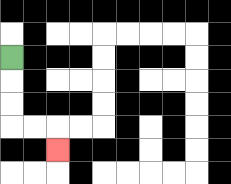{'start': '[0, 2]', 'end': '[2, 6]', 'path_directions': 'D,D,D,R,R,D', 'path_coordinates': '[[0, 2], [0, 3], [0, 4], [0, 5], [1, 5], [2, 5], [2, 6]]'}